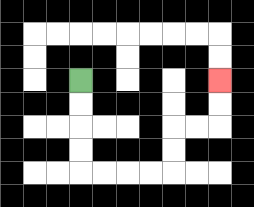{'start': '[3, 3]', 'end': '[9, 3]', 'path_directions': 'D,D,D,D,R,R,R,R,U,U,R,R,U,U', 'path_coordinates': '[[3, 3], [3, 4], [3, 5], [3, 6], [3, 7], [4, 7], [5, 7], [6, 7], [7, 7], [7, 6], [7, 5], [8, 5], [9, 5], [9, 4], [9, 3]]'}